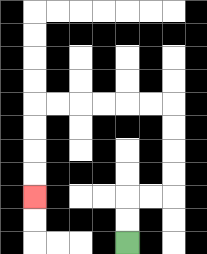{'start': '[5, 10]', 'end': '[1, 8]', 'path_directions': 'U,U,R,R,U,U,U,U,L,L,L,L,L,L,D,D,D,D', 'path_coordinates': '[[5, 10], [5, 9], [5, 8], [6, 8], [7, 8], [7, 7], [7, 6], [7, 5], [7, 4], [6, 4], [5, 4], [4, 4], [3, 4], [2, 4], [1, 4], [1, 5], [1, 6], [1, 7], [1, 8]]'}